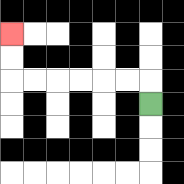{'start': '[6, 4]', 'end': '[0, 1]', 'path_directions': 'U,L,L,L,L,L,L,U,U', 'path_coordinates': '[[6, 4], [6, 3], [5, 3], [4, 3], [3, 3], [2, 3], [1, 3], [0, 3], [0, 2], [0, 1]]'}